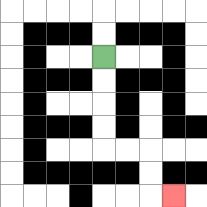{'start': '[4, 2]', 'end': '[7, 8]', 'path_directions': 'D,D,D,D,R,R,D,D,R', 'path_coordinates': '[[4, 2], [4, 3], [4, 4], [4, 5], [4, 6], [5, 6], [6, 6], [6, 7], [6, 8], [7, 8]]'}